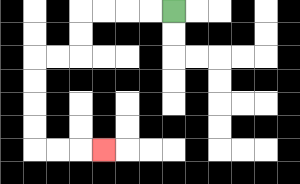{'start': '[7, 0]', 'end': '[4, 6]', 'path_directions': 'L,L,L,L,D,D,L,L,D,D,D,D,R,R,R', 'path_coordinates': '[[7, 0], [6, 0], [5, 0], [4, 0], [3, 0], [3, 1], [3, 2], [2, 2], [1, 2], [1, 3], [1, 4], [1, 5], [1, 6], [2, 6], [3, 6], [4, 6]]'}